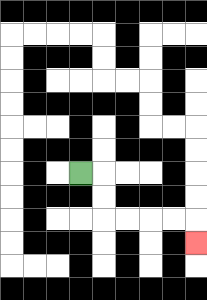{'start': '[3, 7]', 'end': '[8, 10]', 'path_directions': 'R,D,D,R,R,R,R,D', 'path_coordinates': '[[3, 7], [4, 7], [4, 8], [4, 9], [5, 9], [6, 9], [7, 9], [8, 9], [8, 10]]'}